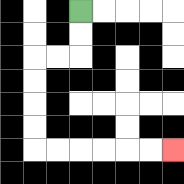{'start': '[3, 0]', 'end': '[7, 6]', 'path_directions': 'D,D,L,L,D,D,D,D,R,R,R,R,R,R', 'path_coordinates': '[[3, 0], [3, 1], [3, 2], [2, 2], [1, 2], [1, 3], [1, 4], [1, 5], [1, 6], [2, 6], [3, 6], [4, 6], [5, 6], [6, 6], [7, 6]]'}